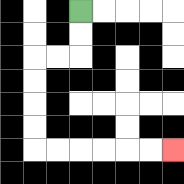{'start': '[3, 0]', 'end': '[7, 6]', 'path_directions': 'D,D,L,L,D,D,D,D,R,R,R,R,R,R', 'path_coordinates': '[[3, 0], [3, 1], [3, 2], [2, 2], [1, 2], [1, 3], [1, 4], [1, 5], [1, 6], [2, 6], [3, 6], [4, 6], [5, 6], [6, 6], [7, 6]]'}